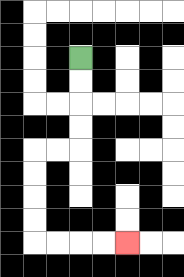{'start': '[3, 2]', 'end': '[5, 10]', 'path_directions': 'D,D,D,D,L,L,D,D,D,D,R,R,R,R', 'path_coordinates': '[[3, 2], [3, 3], [3, 4], [3, 5], [3, 6], [2, 6], [1, 6], [1, 7], [1, 8], [1, 9], [1, 10], [2, 10], [3, 10], [4, 10], [5, 10]]'}